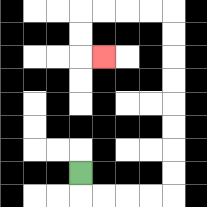{'start': '[3, 7]', 'end': '[4, 2]', 'path_directions': 'D,R,R,R,R,U,U,U,U,U,U,U,U,L,L,L,L,D,D,R', 'path_coordinates': '[[3, 7], [3, 8], [4, 8], [5, 8], [6, 8], [7, 8], [7, 7], [7, 6], [7, 5], [7, 4], [7, 3], [7, 2], [7, 1], [7, 0], [6, 0], [5, 0], [4, 0], [3, 0], [3, 1], [3, 2], [4, 2]]'}